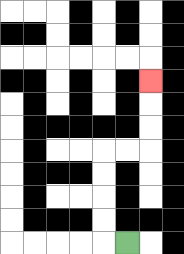{'start': '[5, 10]', 'end': '[6, 3]', 'path_directions': 'L,U,U,U,U,R,R,U,U,U', 'path_coordinates': '[[5, 10], [4, 10], [4, 9], [4, 8], [4, 7], [4, 6], [5, 6], [6, 6], [6, 5], [6, 4], [6, 3]]'}